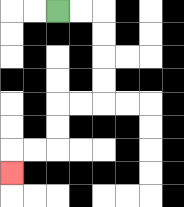{'start': '[2, 0]', 'end': '[0, 7]', 'path_directions': 'R,R,D,D,D,D,L,L,D,D,L,L,D', 'path_coordinates': '[[2, 0], [3, 0], [4, 0], [4, 1], [4, 2], [4, 3], [4, 4], [3, 4], [2, 4], [2, 5], [2, 6], [1, 6], [0, 6], [0, 7]]'}